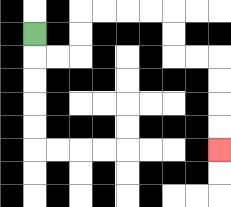{'start': '[1, 1]', 'end': '[9, 6]', 'path_directions': 'D,R,R,U,U,R,R,R,R,D,D,R,R,D,D,D,D', 'path_coordinates': '[[1, 1], [1, 2], [2, 2], [3, 2], [3, 1], [3, 0], [4, 0], [5, 0], [6, 0], [7, 0], [7, 1], [7, 2], [8, 2], [9, 2], [9, 3], [9, 4], [9, 5], [9, 6]]'}